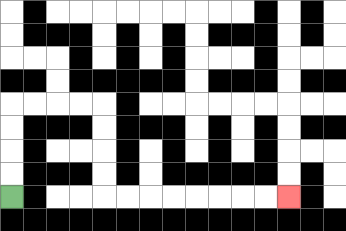{'start': '[0, 8]', 'end': '[12, 8]', 'path_directions': 'U,U,U,U,R,R,R,R,D,D,D,D,R,R,R,R,R,R,R,R', 'path_coordinates': '[[0, 8], [0, 7], [0, 6], [0, 5], [0, 4], [1, 4], [2, 4], [3, 4], [4, 4], [4, 5], [4, 6], [4, 7], [4, 8], [5, 8], [6, 8], [7, 8], [8, 8], [9, 8], [10, 8], [11, 8], [12, 8]]'}